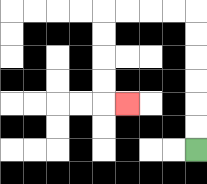{'start': '[8, 6]', 'end': '[5, 4]', 'path_directions': 'U,U,U,U,U,U,L,L,L,L,D,D,D,D,R', 'path_coordinates': '[[8, 6], [8, 5], [8, 4], [8, 3], [8, 2], [8, 1], [8, 0], [7, 0], [6, 0], [5, 0], [4, 0], [4, 1], [4, 2], [4, 3], [4, 4], [5, 4]]'}